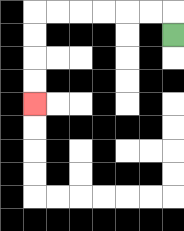{'start': '[7, 1]', 'end': '[1, 4]', 'path_directions': 'U,L,L,L,L,L,L,D,D,D,D', 'path_coordinates': '[[7, 1], [7, 0], [6, 0], [5, 0], [4, 0], [3, 0], [2, 0], [1, 0], [1, 1], [1, 2], [1, 3], [1, 4]]'}